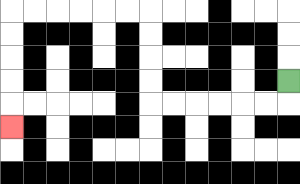{'start': '[12, 3]', 'end': '[0, 5]', 'path_directions': 'D,L,L,L,L,L,L,U,U,U,U,L,L,L,L,L,L,D,D,D,D,D', 'path_coordinates': '[[12, 3], [12, 4], [11, 4], [10, 4], [9, 4], [8, 4], [7, 4], [6, 4], [6, 3], [6, 2], [6, 1], [6, 0], [5, 0], [4, 0], [3, 0], [2, 0], [1, 0], [0, 0], [0, 1], [0, 2], [0, 3], [0, 4], [0, 5]]'}